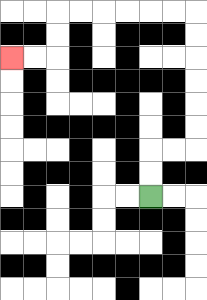{'start': '[6, 8]', 'end': '[0, 2]', 'path_directions': 'U,U,R,R,U,U,U,U,U,U,L,L,L,L,L,L,D,D,L,L', 'path_coordinates': '[[6, 8], [6, 7], [6, 6], [7, 6], [8, 6], [8, 5], [8, 4], [8, 3], [8, 2], [8, 1], [8, 0], [7, 0], [6, 0], [5, 0], [4, 0], [3, 0], [2, 0], [2, 1], [2, 2], [1, 2], [0, 2]]'}